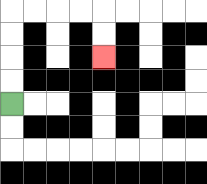{'start': '[0, 4]', 'end': '[4, 2]', 'path_directions': 'U,U,U,U,R,R,R,R,D,D', 'path_coordinates': '[[0, 4], [0, 3], [0, 2], [0, 1], [0, 0], [1, 0], [2, 0], [3, 0], [4, 0], [4, 1], [4, 2]]'}